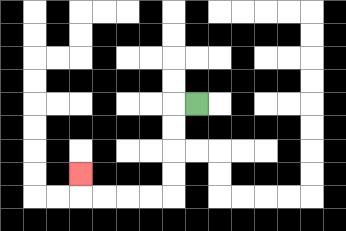{'start': '[8, 4]', 'end': '[3, 7]', 'path_directions': 'L,D,D,D,D,L,L,L,L,U', 'path_coordinates': '[[8, 4], [7, 4], [7, 5], [7, 6], [7, 7], [7, 8], [6, 8], [5, 8], [4, 8], [3, 8], [3, 7]]'}